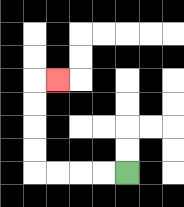{'start': '[5, 7]', 'end': '[2, 3]', 'path_directions': 'L,L,L,L,U,U,U,U,R', 'path_coordinates': '[[5, 7], [4, 7], [3, 7], [2, 7], [1, 7], [1, 6], [1, 5], [1, 4], [1, 3], [2, 3]]'}